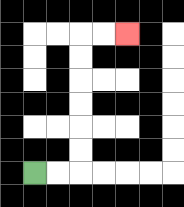{'start': '[1, 7]', 'end': '[5, 1]', 'path_directions': 'R,R,U,U,U,U,U,U,R,R', 'path_coordinates': '[[1, 7], [2, 7], [3, 7], [3, 6], [3, 5], [3, 4], [3, 3], [3, 2], [3, 1], [4, 1], [5, 1]]'}